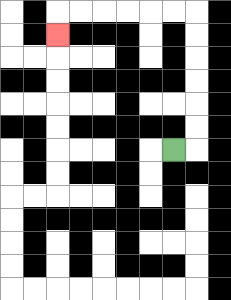{'start': '[7, 6]', 'end': '[2, 1]', 'path_directions': 'R,U,U,U,U,U,U,L,L,L,L,L,L,D', 'path_coordinates': '[[7, 6], [8, 6], [8, 5], [8, 4], [8, 3], [8, 2], [8, 1], [8, 0], [7, 0], [6, 0], [5, 0], [4, 0], [3, 0], [2, 0], [2, 1]]'}